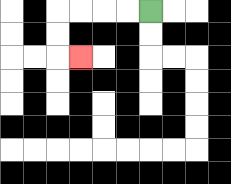{'start': '[6, 0]', 'end': '[3, 2]', 'path_directions': 'L,L,L,L,D,D,R', 'path_coordinates': '[[6, 0], [5, 0], [4, 0], [3, 0], [2, 0], [2, 1], [2, 2], [3, 2]]'}